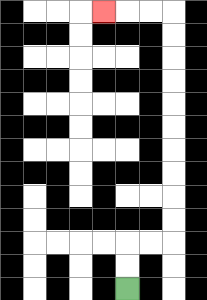{'start': '[5, 12]', 'end': '[4, 0]', 'path_directions': 'U,U,R,R,U,U,U,U,U,U,U,U,U,U,L,L,L', 'path_coordinates': '[[5, 12], [5, 11], [5, 10], [6, 10], [7, 10], [7, 9], [7, 8], [7, 7], [7, 6], [7, 5], [7, 4], [7, 3], [7, 2], [7, 1], [7, 0], [6, 0], [5, 0], [4, 0]]'}